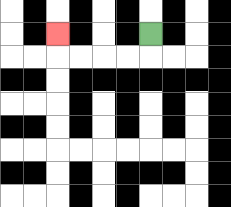{'start': '[6, 1]', 'end': '[2, 1]', 'path_directions': 'D,L,L,L,L,U', 'path_coordinates': '[[6, 1], [6, 2], [5, 2], [4, 2], [3, 2], [2, 2], [2, 1]]'}